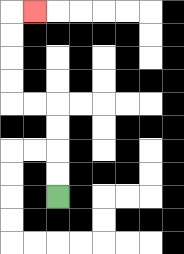{'start': '[2, 8]', 'end': '[1, 0]', 'path_directions': 'U,U,U,U,L,L,U,U,U,U,R', 'path_coordinates': '[[2, 8], [2, 7], [2, 6], [2, 5], [2, 4], [1, 4], [0, 4], [0, 3], [0, 2], [0, 1], [0, 0], [1, 0]]'}